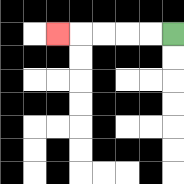{'start': '[7, 1]', 'end': '[2, 1]', 'path_directions': 'L,L,L,L,L', 'path_coordinates': '[[7, 1], [6, 1], [5, 1], [4, 1], [3, 1], [2, 1]]'}